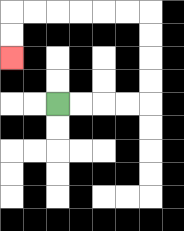{'start': '[2, 4]', 'end': '[0, 2]', 'path_directions': 'R,R,R,R,U,U,U,U,L,L,L,L,L,L,D,D', 'path_coordinates': '[[2, 4], [3, 4], [4, 4], [5, 4], [6, 4], [6, 3], [6, 2], [6, 1], [6, 0], [5, 0], [4, 0], [3, 0], [2, 0], [1, 0], [0, 0], [0, 1], [0, 2]]'}